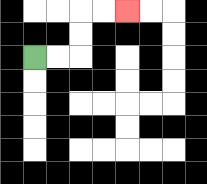{'start': '[1, 2]', 'end': '[5, 0]', 'path_directions': 'R,R,U,U,R,R', 'path_coordinates': '[[1, 2], [2, 2], [3, 2], [3, 1], [3, 0], [4, 0], [5, 0]]'}